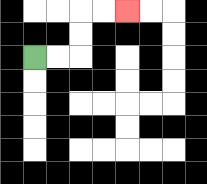{'start': '[1, 2]', 'end': '[5, 0]', 'path_directions': 'R,R,U,U,R,R', 'path_coordinates': '[[1, 2], [2, 2], [3, 2], [3, 1], [3, 0], [4, 0], [5, 0]]'}